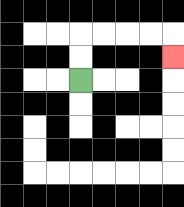{'start': '[3, 3]', 'end': '[7, 2]', 'path_directions': 'U,U,R,R,R,R,D', 'path_coordinates': '[[3, 3], [3, 2], [3, 1], [4, 1], [5, 1], [6, 1], [7, 1], [7, 2]]'}